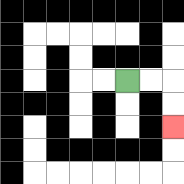{'start': '[5, 3]', 'end': '[7, 5]', 'path_directions': 'R,R,D,D', 'path_coordinates': '[[5, 3], [6, 3], [7, 3], [7, 4], [7, 5]]'}